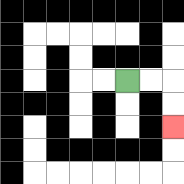{'start': '[5, 3]', 'end': '[7, 5]', 'path_directions': 'R,R,D,D', 'path_coordinates': '[[5, 3], [6, 3], [7, 3], [7, 4], [7, 5]]'}